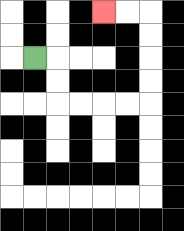{'start': '[1, 2]', 'end': '[4, 0]', 'path_directions': 'R,D,D,R,R,R,R,U,U,U,U,L,L', 'path_coordinates': '[[1, 2], [2, 2], [2, 3], [2, 4], [3, 4], [4, 4], [5, 4], [6, 4], [6, 3], [6, 2], [6, 1], [6, 0], [5, 0], [4, 0]]'}